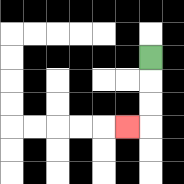{'start': '[6, 2]', 'end': '[5, 5]', 'path_directions': 'D,D,D,L', 'path_coordinates': '[[6, 2], [6, 3], [6, 4], [6, 5], [5, 5]]'}